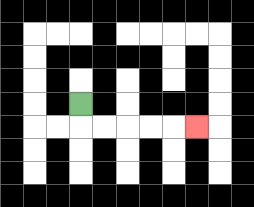{'start': '[3, 4]', 'end': '[8, 5]', 'path_directions': 'D,R,R,R,R,R', 'path_coordinates': '[[3, 4], [3, 5], [4, 5], [5, 5], [6, 5], [7, 5], [8, 5]]'}